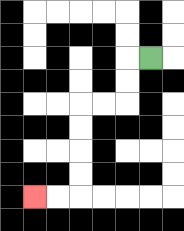{'start': '[6, 2]', 'end': '[1, 8]', 'path_directions': 'L,D,D,L,L,D,D,D,D,L,L', 'path_coordinates': '[[6, 2], [5, 2], [5, 3], [5, 4], [4, 4], [3, 4], [3, 5], [3, 6], [3, 7], [3, 8], [2, 8], [1, 8]]'}